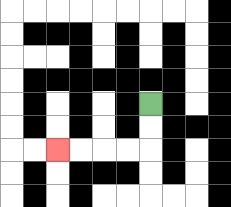{'start': '[6, 4]', 'end': '[2, 6]', 'path_directions': 'D,D,L,L,L,L', 'path_coordinates': '[[6, 4], [6, 5], [6, 6], [5, 6], [4, 6], [3, 6], [2, 6]]'}